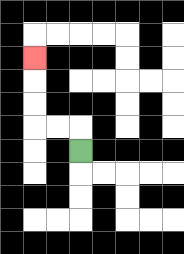{'start': '[3, 6]', 'end': '[1, 2]', 'path_directions': 'U,L,L,U,U,U', 'path_coordinates': '[[3, 6], [3, 5], [2, 5], [1, 5], [1, 4], [1, 3], [1, 2]]'}